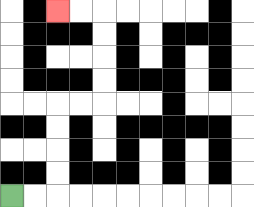{'start': '[0, 8]', 'end': '[2, 0]', 'path_directions': 'R,R,U,U,U,U,R,R,U,U,U,U,L,L', 'path_coordinates': '[[0, 8], [1, 8], [2, 8], [2, 7], [2, 6], [2, 5], [2, 4], [3, 4], [4, 4], [4, 3], [4, 2], [4, 1], [4, 0], [3, 0], [2, 0]]'}